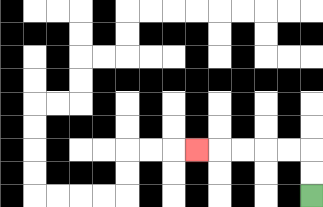{'start': '[13, 8]', 'end': '[8, 6]', 'path_directions': 'U,U,L,L,L,L,L', 'path_coordinates': '[[13, 8], [13, 7], [13, 6], [12, 6], [11, 6], [10, 6], [9, 6], [8, 6]]'}